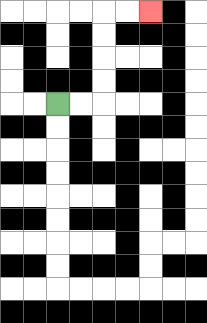{'start': '[2, 4]', 'end': '[6, 0]', 'path_directions': 'R,R,U,U,U,U,R,R', 'path_coordinates': '[[2, 4], [3, 4], [4, 4], [4, 3], [4, 2], [4, 1], [4, 0], [5, 0], [6, 0]]'}